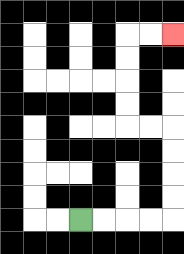{'start': '[3, 9]', 'end': '[7, 1]', 'path_directions': 'R,R,R,R,U,U,U,U,L,L,U,U,U,U,R,R', 'path_coordinates': '[[3, 9], [4, 9], [5, 9], [6, 9], [7, 9], [7, 8], [7, 7], [7, 6], [7, 5], [6, 5], [5, 5], [5, 4], [5, 3], [5, 2], [5, 1], [6, 1], [7, 1]]'}